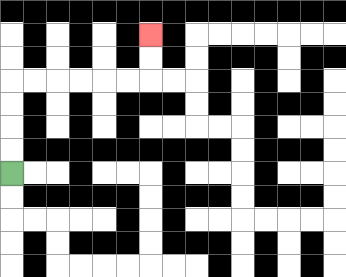{'start': '[0, 7]', 'end': '[6, 1]', 'path_directions': 'U,U,U,U,R,R,R,R,R,R,U,U', 'path_coordinates': '[[0, 7], [0, 6], [0, 5], [0, 4], [0, 3], [1, 3], [2, 3], [3, 3], [4, 3], [5, 3], [6, 3], [6, 2], [6, 1]]'}